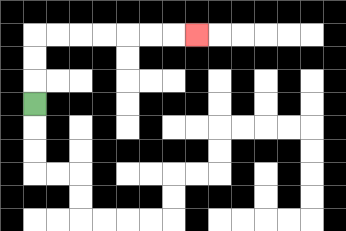{'start': '[1, 4]', 'end': '[8, 1]', 'path_directions': 'U,U,U,R,R,R,R,R,R,R', 'path_coordinates': '[[1, 4], [1, 3], [1, 2], [1, 1], [2, 1], [3, 1], [4, 1], [5, 1], [6, 1], [7, 1], [8, 1]]'}